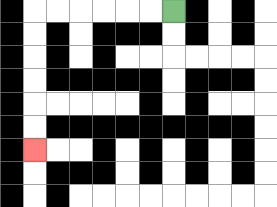{'start': '[7, 0]', 'end': '[1, 6]', 'path_directions': 'L,L,L,L,L,L,D,D,D,D,D,D', 'path_coordinates': '[[7, 0], [6, 0], [5, 0], [4, 0], [3, 0], [2, 0], [1, 0], [1, 1], [1, 2], [1, 3], [1, 4], [1, 5], [1, 6]]'}